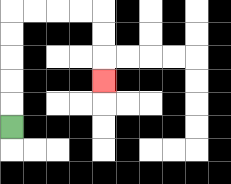{'start': '[0, 5]', 'end': '[4, 3]', 'path_directions': 'U,U,U,U,U,R,R,R,R,D,D,D', 'path_coordinates': '[[0, 5], [0, 4], [0, 3], [0, 2], [0, 1], [0, 0], [1, 0], [2, 0], [3, 0], [4, 0], [4, 1], [4, 2], [4, 3]]'}